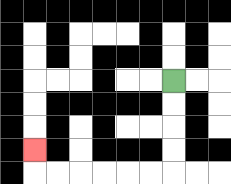{'start': '[7, 3]', 'end': '[1, 6]', 'path_directions': 'D,D,D,D,L,L,L,L,L,L,U', 'path_coordinates': '[[7, 3], [7, 4], [7, 5], [7, 6], [7, 7], [6, 7], [5, 7], [4, 7], [3, 7], [2, 7], [1, 7], [1, 6]]'}